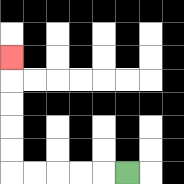{'start': '[5, 7]', 'end': '[0, 2]', 'path_directions': 'L,L,L,L,L,U,U,U,U,U', 'path_coordinates': '[[5, 7], [4, 7], [3, 7], [2, 7], [1, 7], [0, 7], [0, 6], [0, 5], [0, 4], [0, 3], [0, 2]]'}